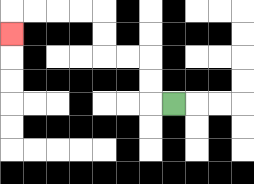{'start': '[7, 4]', 'end': '[0, 1]', 'path_directions': 'L,U,U,L,L,U,U,L,L,L,L,D', 'path_coordinates': '[[7, 4], [6, 4], [6, 3], [6, 2], [5, 2], [4, 2], [4, 1], [4, 0], [3, 0], [2, 0], [1, 0], [0, 0], [0, 1]]'}